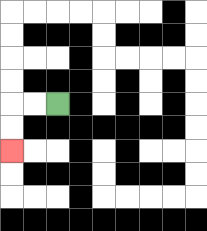{'start': '[2, 4]', 'end': '[0, 6]', 'path_directions': 'L,L,D,D', 'path_coordinates': '[[2, 4], [1, 4], [0, 4], [0, 5], [0, 6]]'}